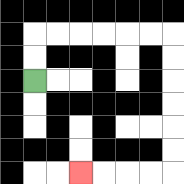{'start': '[1, 3]', 'end': '[3, 7]', 'path_directions': 'U,U,R,R,R,R,R,R,D,D,D,D,D,D,L,L,L,L', 'path_coordinates': '[[1, 3], [1, 2], [1, 1], [2, 1], [3, 1], [4, 1], [5, 1], [6, 1], [7, 1], [7, 2], [7, 3], [7, 4], [7, 5], [7, 6], [7, 7], [6, 7], [5, 7], [4, 7], [3, 7]]'}